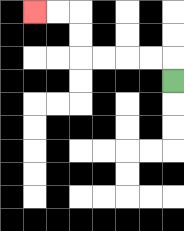{'start': '[7, 3]', 'end': '[1, 0]', 'path_directions': 'U,L,L,L,L,U,U,L,L', 'path_coordinates': '[[7, 3], [7, 2], [6, 2], [5, 2], [4, 2], [3, 2], [3, 1], [3, 0], [2, 0], [1, 0]]'}